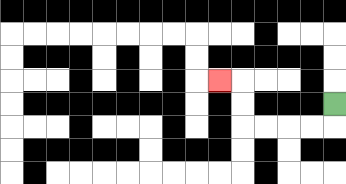{'start': '[14, 4]', 'end': '[9, 3]', 'path_directions': 'D,L,L,L,L,U,U,L', 'path_coordinates': '[[14, 4], [14, 5], [13, 5], [12, 5], [11, 5], [10, 5], [10, 4], [10, 3], [9, 3]]'}